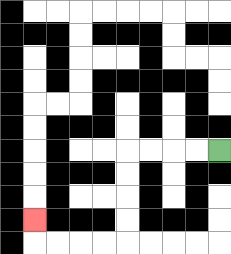{'start': '[9, 6]', 'end': '[1, 9]', 'path_directions': 'L,L,L,L,D,D,D,D,L,L,L,L,U', 'path_coordinates': '[[9, 6], [8, 6], [7, 6], [6, 6], [5, 6], [5, 7], [5, 8], [5, 9], [5, 10], [4, 10], [3, 10], [2, 10], [1, 10], [1, 9]]'}